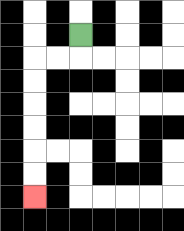{'start': '[3, 1]', 'end': '[1, 8]', 'path_directions': 'D,L,L,D,D,D,D,D,D', 'path_coordinates': '[[3, 1], [3, 2], [2, 2], [1, 2], [1, 3], [1, 4], [1, 5], [1, 6], [1, 7], [1, 8]]'}